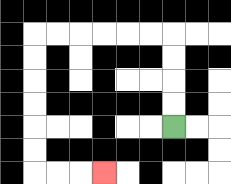{'start': '[7, 5]', 'end': '[4, 7]', 'path_directions': 'U,U,U,U,L,L,L,L,L,L,D,D,D,D,D,D,R,R,R', 'path_coordinates': '[[7, 5], [7, 4], [7, 3], [7, 2], [7, 1], [6, 1], [5, 1], [4, 1], [3, 1], [2, 1], [1, 1], [1, 2], [1, 3], [1, 4], [1, 5], [1, 6], [1, 7], [2, 7], [3, 7], [4, 7]]'}